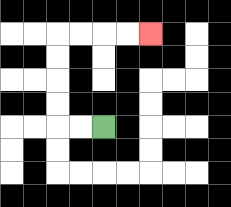{'start': '[4, 5]', 'end': '[6, 1]', 'path_directions': 'L,L,U,U,U,U,R,R,R,R', 'path_coordinates': '[[4, 5], [3, 5], [2, 5], [2, 4], [2, 3], [2, 2], [2, 1], [3, 1], [4, 1], [5, 1], [6, 1]]'}